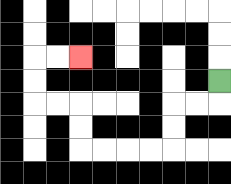{'start': '[9, 3]', 'end': '[3, 2]', 'path_directions': 'D,L,L,D,D,L,L,L,L,U,U,L,L,U,U,R,R', 'path_coordinates': '[[9, 3], [9, 4], [8, 4], [7, 4], [7, 5], [7, 6], [6, 6], [5, 6], [4, 6], [3, 6], [3, 5], [3, 4], [2, 4], [1, 4], [1, 3], [1, 2], [2, 2], [3, 2]]'}